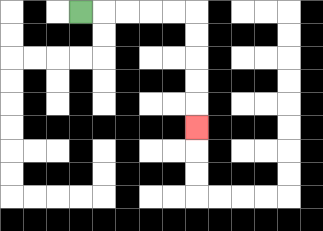{'start': '[3, 0]', 'end': '[8, 5]', 'path_directions': 'R,R,R,R,R,D,D,D,D,D', 'path_coordinates': '[[3, 0], [4, 0], [5, 0], [6, 0], [7, 0], [8, 0], [8, 1], [8, 2], [8, 3], [8, 4], [8, 5]]'}